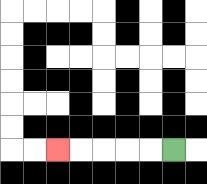{'start': '[7, 6]', 'end': '[2, 6]', 'path_directions': 'L,L,L,L,L', 'path_coordinates': '[[7, 6], [6, 6], [5, 6], [4, 6], [3, 6], [2, 6]]'}